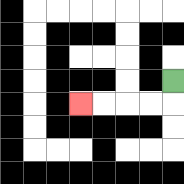{'start': '[7, 3]', 'end': '[3, 4]', 'path_directions': 'D,L,L,L,L', 'path_coordinates': '[[7, 3], [7, 4], [6, 4], [5, 4], [4, 4], [3, 4]]'}